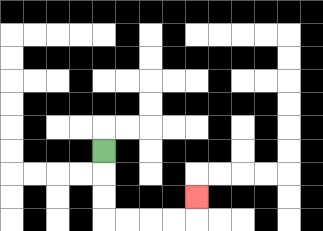{'start': '[4, 6]', 'end': '[8, 8]', 'path_directions': 'D,D,D,R,R,R,R,U', 'path_coordinates': '[[4, 6], [4, 7], [4, 8], [4, 9], [5, 9], [6, 9], [7, 9], [8, 9], [8, 8]]'}